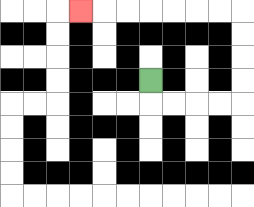{'start': '[6, 3]', 'end': '[3, 0]', 'path_directions': 'D,R,R,R,R,U,U,U,U,L,L,L,L,L,L,L', 'path_coordinates': '[[6, 3], [6, 4], [7, 4], [8, 4], [9, 4], [10, 4], [10, 3], [10, 2], [10, 1], [10, 0], [9, 0], [8, 0], [7, 0], [6, 0], [5, 0], [4, 0], [3, 0]]'}